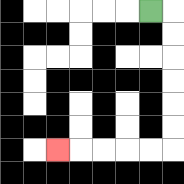{'start': '[6, 0]', 'end': '[2, 6]', 'path_directions': 'R,D,D,D,D,D,D,L,L,L,L,L', 'path_coordinates': '[[6, 0], [7, 0], [7, 1], [7, 2], [7, 3], [7, 4], [7, 5], [7, 6], [6, 6], [5, 6], [4, 6], [3, 6], [2, 6]]'}